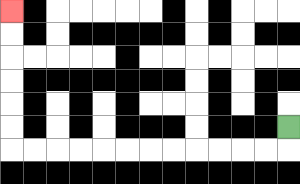{'start': '[12, 5]', 'end': '[0, 0]', 'path_directions': 'D,L,L,L,L,L,L,L,L,L,L,L,L,U,U,U,U,U,U', 'path_coordinates': '[[12, 5], [12, 6], [11, 6], [10, 6], [9, 6], [8, 6], [7, 6], [6, 6], [5, 6], [4, 6], [3, 6], [2, 6], [1, 6], [0, 6], [0, 5], [0, 4], [0, 3], [0, 2], [0, 1], [0, 0]]'}